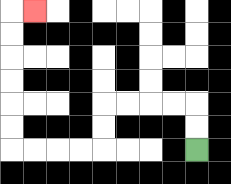{'start': '[8, 6]', 'end': '[1, 0]', 'path_directions': 'U,U,L,L,L,L,D,D,L,L,L,L,U,U,U,U,U,U,R', 'path_coordinates': '[[8, 6], [8, 5], [8, 4], [7, 4], [6, 4], [5, 4], [4, 4], [4, 5], [4, 6], [3, 6], [2, 6], [1, 6], [0, 6], [0, 5], [0, 4], [0, 3], [0, 2], [0, 1], [0, 0], [1, 0]]'}